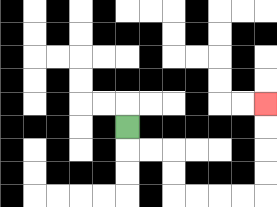{'start': '[5, 5]', 'end': '[11, 4]', 'path_directions': 'D,R,R,D,D,R,R,R,R,U,U,U,U', 'path_coordinates': '[[5, 5], [5, 6], [6, 6], [7, 6], [7, 7], [7, 8], [8, 8], [9, 8], [10, 8], [11, 8], [11, 7], [11, 6], [11, 5], [11, 4]]'}